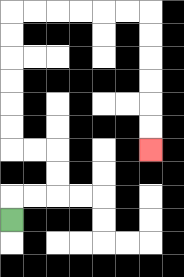{'start': '[0, 9]', 'end': '[6, 6]', 'path_directions': 'U,R,R,U,U,L,L,U,U,U,U,U,U,R,R,R,R,R,R,D,D,D,D,D,D', 'path_coordinates': '[[0, 9], [0, 8], [1, 8], [2, 8], [2, 7], [2, 6], [1, 6], [0, 6], [0, 5], [0, 4], [0, 3], [0, 2], [0, 1], [0, 0], [1, 0], [2, 0], [3, 0], [4, 0], [5, 0], [6, 0], [6, 1], [6, 2], [6, 3], [6, 4], [6, 5], [6, 6]]'}